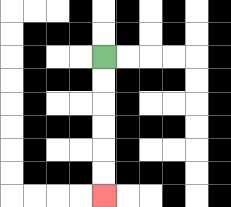{'start': '[4, 2]', 'end': '[4, 8]', 'path_directions': 'D,D,D,D,D,D', 'path_coordinates': '[[4, 2], [4, 3], [4, 4], [4, 5], [4, 6], [4, 7], [4, 8]]'}